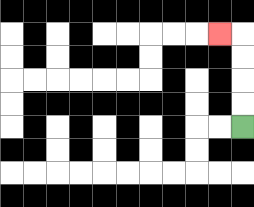{'start': '[10, 5]', 'end': '[9, 1]', 'path_directions': 'U,U,U,U,L', 'path_coordinates': '[[10, 5], [10, 4], [10, 3], [10, 2], [10, 1], [9, 1]]'}